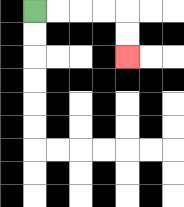{'start': '[1, 0]', 'end': '[5, 2]', 'path_directions': 'R,R,R,R,D,D', 'path_coordinates': '[[1, 0], [2, 0], [3, 0], [4, 0], [5, 0], [5, 1], [5, 2]]'}